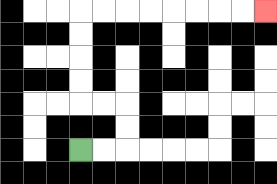{'start': '[3, 6]', 'end': '[11, 0]', 'path_directions': 'R,R,U,U,L,L,U,U,U,U,R,R,R,R,R,R,R,R', 'path_coordinates': '[[3, 6], [4, 6], [5, 6], [5, 5], [5, 4], [4, 4], [3, 4], [3, 3], [3, 2], [3, 1], [3, 0], [4, 0], [5, 0], [6, 0], [7, 0], [8, 0], [9, 0], [10, 0], [11, 0]]'}